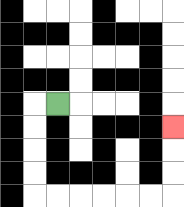{'start': '[2, 4]', 'end': '[7, 5]', 'path_directions': 'L,D,D,D,D,R,R,R,R,R,R,U,U,U', 'path_coordinates': '[[2, 4], [1, 4], [1, 5], [1, 6], [1, 7], [1, 8], [2, 8], [3, 8], [4, 8], [5, 8], [6, 8], [7, 8], [7, 7], [7, 6], [7, 5]]'}